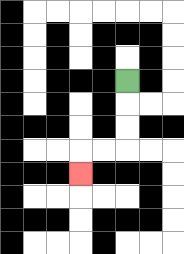{'start': '[5, 3]', 'end': '[3, 7]', 'path_directions': 'D,D,D,L,L,D', 'path_coordinates': '[[5, 3], [5, 4], [5, 5], [5, 6], [4, 6], [3, 6], [3, 7]]'}